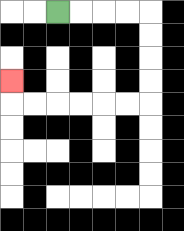{'start': '[2, 0]', 'end': '[0, 3]', 'path_directions': 'R,R,R,R,D,D,D,D,L,L,L,L,L,L,U', 'path_coordinates': '[[2, 0], [3, 0], [4, 0], [5, 0], [6, 0], [6, 1], [6, 2], [6, 3], [6, 4], [5, 4], [4, 4], [3, 4], [2, 4], [1, 4], [0, 4], [0, 3]]'}